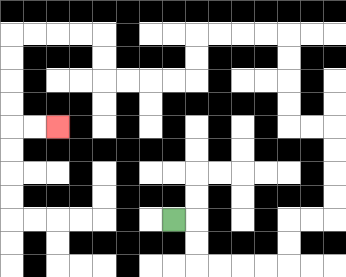{'start': '[7, 9]', 'end': '[2, 5]', 'path_directions': 'R,D,D,R,R,R,R,U,U,R,R,U,U,U,U,L,L,U,U,U,U,L,L,L,L,D,D,L,L,L,L,U,U,L,L,L,L,D,D,D,D,R,R', 'path_coordinates': '[[7, 9], [8, 9], [8, 10], [8, 11], [9, 11], [10, 11], [11, 11], [12, 11], [12, 10], [12, 9], [13, 9], [14, 9], [14, 8], [14, 7], [14, 6], [14, 5], [13, 5], [12, 5], [12, 4], [12, 3], [12, 2], [12, 1], [11, 1], [10, 1], [9, 1], [8, 1], [8, 2], [8, 3], [7, 3], [6, 3], [5, 3], [4, 3], [4, 2], [4, 1], [3, 1], [2, 1], [1, 1], [0, 1], [0, 2], [0, 3], [0, 4], [0, 5], [1, 5], [2, 5]]'}